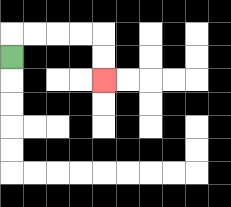{'start': '[0, 2]', 'end': '[4, 3]', 'path_directions': 'U,R,R,R,R,D,D', 'path_coordinates': '[[0, 2], [0, 1], [1, 1], [2, 1], [3, 1], [4, 1], [4, 2], [4, 3]]'}